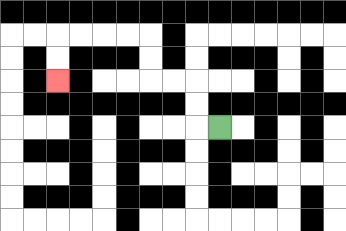{'start': '[9, 5]', 'end': '[2, 3]', 'path_directions': 'L,U,U,L,L,U,U,L,L,L,L,D,D', 'path_coordinates': '[[9, 5], [8, 5], [8, 4], [8, 3], [7, 3], [6, 3], [6, 2], [6, 1], [5, 1], [4, 1], [3, 1], [2, 1], [2, 2], [2, 3]]'}